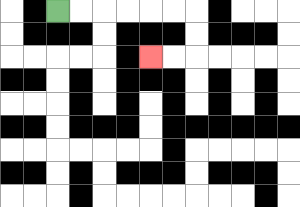{'start': '[2, 0]', 'end': '[6, 2]', 'path_directions': 'R,R,R,R,R,R,D,D,L,L', 'path_coordinates': '[[2, 0], [3, 0], [4, 0], [5, 0], [6, 0], [7, 0], [8, 0], [8, 1], [8, 2], [7, 2], [6, 2]]'}